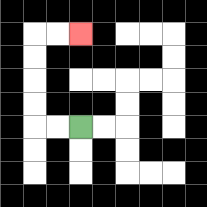{'start': '[3, 5]', 'end': '[3, 1]', 'path_directions': 'L,L,U,U,U,U,R,R', 'path_coordinates': '[[3, 5], [2, 5], [1, 5], [1, 4], [1, 3], [1, 2], [1, 1], [2, 1], [3, 1]]'}